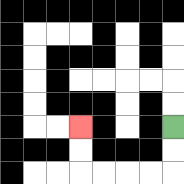{'start': '[7, 5]', 'end': '[3, 5]', 'path_directions': 'D,D,L,L,L,L,U,U', 'path_coordinates': '[[7, 5], [7, 6], [7, 7], [6, 7], [5, 7], [4, 7], [3, 7], [3, 6], [3, 5]]'}